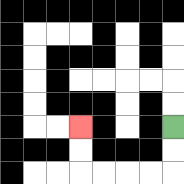{'start': '[7, 5]', 'end': '[3, 5]', 'path_directions': 'D,D,L,L,L,L,U,U', 'path_coordinates': '[[7, 5], [7, 6], [7, 7], [6, 7], [5, 7], [4, 7], [3, 7], [3, 6], [3, 5]]'}